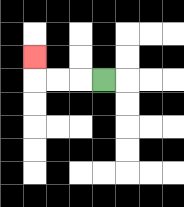{'start': '[4, 3]', 'end': '[1, 2]', 'path_directions': 'L,L,L,U', 'path_coordinates': '[[4, 3], [3, 3], [2, 3], [1, 3], [1, 2]]'}